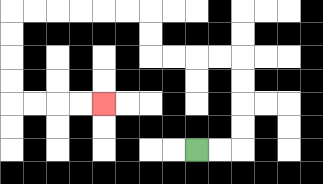{'start': '[8, 6]', 'end': '[4, 4]', 'path_directions': 'R,R,U,U,U,U,L,L,L,L,U,U,L,L,L,L,L,L,D,D,D,D,R,R,R,R', 'path_coordinates': '[[8, 6], [9, 6], [10, 6], [10, 5], [10, 4], [10, 3], [10, 2], [9, 2], [8, 2], [7, 2], [6, 2], [6, 1], [6, 0], [5, 0], [4, 0], [3, 0], [2, 0], [1, 0], [0, 0], [0, 1], [0, 2], [0, 3], [0, 4], [1, 4], [2, 4], [3, 4], [4, 4]]'}